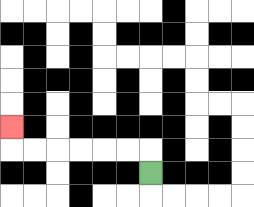{'start': '[6, 7]', 'end': '[0, 5]', 'path_directions': 'U,L,L,L,L,L,L,U', 'path_coordinates': '[[6, 7], [6, 6], [5, 6], [4, 6], [3, 6], [2, 6], [1, 6], [0, 6], [0, 5]]'}